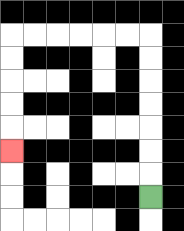{'start': '[6, 8]', 'end': '[0, 6]', 'path_directions': 'U,U,U,U,U,U,U,L,L,L,L,L,L,D,D,D,D,D', 'path_coordinates': '[[6, 8], [6, 7], [6, 6], [6, 5], [6, 4], [6, 3], [6, 2], [6, 1], [5, 1], [4, 1], [3, 1], [2, 1], [1, 1], [0, 1], [0, 2], [0, 3], [0, 4], [0, 5], [0, 6]]'}